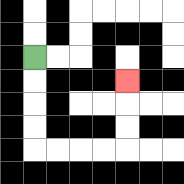{'start': '[1, 2]', 'end': '[5, 3]', 'path_directions': 'D,D,D,D,R,R,R,R,U,U,U', 'path_coordinates': '[[1, 2], [1, 3], [1, 4], [1, 5], [1, 6], [2, 6], [3, 6], [4, 6], [5, 6], [5, 5], [5, 4], [5, 3]]'}